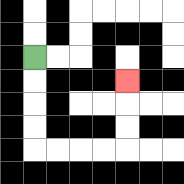{'start': '[1, 2]', 'end': '[5, 3]', 'path_directions': 'D,D,D,D,R,R,R,R,U,U,U', 'path_coordinates': '[[1, 2], [1, 3], [1, 4], [1, 5], [1, 6], [2, 6], [3, 6], [4, 6], [5, 6], [5, 5], [5, 4], [5, 3]]'}